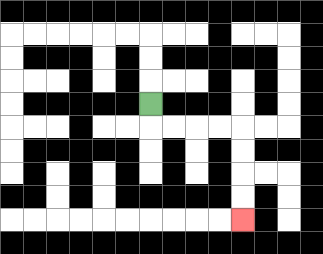{'start': '[6, 4]', 'end': '[10, 9]', 'path_directions': 'D,R,R,R,R,D,D,D,D', 'path_coordinates': '[[6, 4], [6, 5], [7, 5], [8, 5], [9, 5], [10, 5], [10, 6], [10, 7], [10, 8], [10, 9]]'}